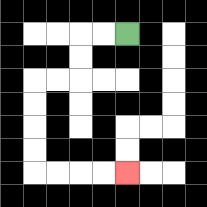{'start': '[5, 1]', 'end': '[5, 7]', 'path_directions': 'L,L,D,D,L,L,D,D,D,D,R,R,R,R', 'path_coordinates': '[[5, 1], [4, 1], [3, 1], [3, 2], [3, 3], [2, 3], [1, 3], [1, 4], [1, 5], [1, 6], [1, 7], [2, 7], [3, 7], [4, 7], [5, 7]]'}